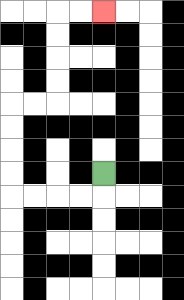{'start': '[4, 7]', 'end': '[4, 0]', 'path_directions': 'D,L,L,L,L,U,U,U,U,R,R,U,U,U,U,R,R', 'path_coordinates': '[[4, 7], [4, 8], [3, 8], [2, 8], [1, 8], [0, 8], [0, 7], [0, 6], [0, 5], [0, 4], [1, 4], [2, 4], [2, 3], [2, 2], [2, 1], [2, 0], [3, 0], [4, 0]]'}